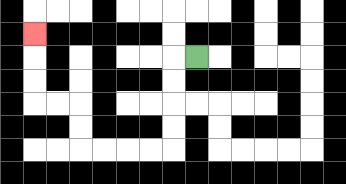{'start': '[8, 2]', 'end': '[1, 1]', 'path_directions': 'L,D,D,D,D,L,L,L,L,U,U,L,L,U,U,U', 'path_coordinates': '[[8, 2], [7, 2], [7, 3], [7, 4], [7, 5], [7, 6], [6, 6], [5, 6], [4, 6], [3, 6], [3, 5], [3, 4], [2, 4], [1, 4], [1, 3], [1, 2], [1, 1]]'}